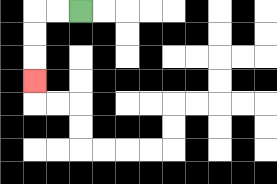{'start': '[3, 0]', 'end': '[1, 3]', 'path_directions': 'L,L,D,D,D', 'path_coordinates': '[[3, 0], [2, 0], [1, 0], [1, 1], [1, 2], [1, 3]]'}